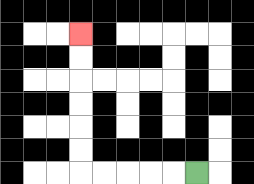{'start': '[8, 7]', 'end': '[3, 1]', 'path_directions': 'L,L,L,L,L,U,U,U,U,U,U', 'path_coordinates': '[[8, 7], [7, 7], [6, 7], [5, 7], [4, 7], [3, 7], [3, 6], [3, 5], [3, 4], [3, 3], [3, 2], [3, 1]]'}